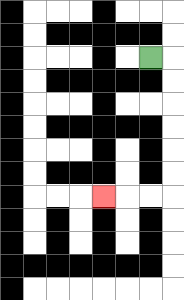{'start': '[6, 2]', 'end': '[4, 8]', 'path_directions': 'R,D,D,D,D,D,D,L,L,L', 'path_coordinates': '[[6, 2], [7, 2], [7, 3], [7, 4], [7, 5], [7, 6], [7, 7], [7, 8], [6, 8], [5, 8], [4, 8]]'}